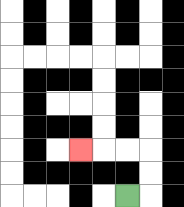{'start': '[5, 8]', 'end': '[3, 6]', 'path_directions': 'R,U,U,L,L,L', 'path_coordinates': '[[5, 8], [6, 8], [6, 7], [6, 6], [5, 6], [4, 6], [3, 6]]'}